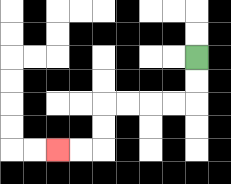{'start': '[8, 2]', 'end': '[2, 6]', 'path_directions': 'D,D,L,L,L,L,D,D,L,L', 'path_coordinates': '[[8, 2], [8, 3], [8, 4], [7, 4], [6, 4], [5, 4], [4, 4], [4, 5], [4, 6], [3, 6], [2, 6]]'}